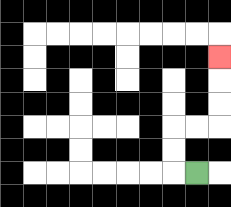{'start': '[8, 7]', 'end': '[9, 2]', 'path_directions': 'L,U,U,R,R,U,U,U', 'path_coordinates': '[[8, 7], [7, 7], [7, 6], [7, 5], [8, 5], [9, 5], [9, 4], [9, 3], [9, 2]]'}